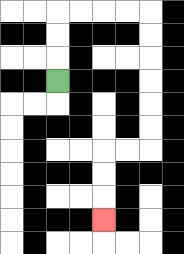{'start': '[2, 3]', 'end': '[4, 9]', 'path_directions': 'U,U,U,R,R,R,R,D,D,D,D,D,D,L,L,D,D,D', 'path_coordinates': '[[2, 3], [2, 2], [2, 1], [2, 0], [3, 0], [4, 0], [5, 0], [6, 0], [6, 1], [6, 2], [6, 3], [6, 4], [6, 5], [6, 6], [5, 6], [4, 6], [4, 7], [4, 8], [4, 9]]'}